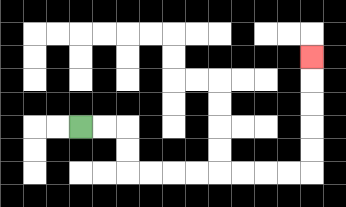{'start': '[3, 5]', 'end': '[13, 2]', 'path_directions': 'R,R,D,D,R,R,R,R,R,R,R,R,U,U,U,U,U', 'path_coordinates': '[[3, 5], [4, 5], [5, 5], [5, 6], [5, 7], [6, 7], [7, 7], [8, 7], [9, 7], [10, 7], [11, 7], [12, 7], [13, 7], [13, 6], [13, 5], [13, 4], [13, 3], [13, 2]]'}